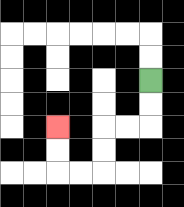{'start': '[6, 3]', 'end': '[2, 5]', 'path_directions': 'D,D,L,L,D,D,L,L,U,U', 'path_coordinates': '[[6, 3], [6, 4], [6, 5], [5, 5], [4, 5], [4, 6], [4, 7], [3, 7], [2, 7], [2, 6], [2, 5]]'}